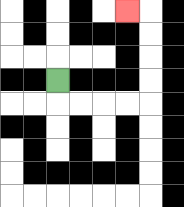{'start': '[2, 3]', 'end': '[5, 0]', 'path_directions': 'D,R,R,R,R,U,U,U,U,L', 'path_coordinates': '[[2, 3], [2, 4], [3, 4], [4, 4], [5, 4], [6, 4], [6, 3], [6, 2], [6, 1], [6, 0], [5, 0]]'}